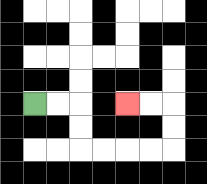{'start': '[1, 4]', 'end': '[5, 4]', 'path_directions': 'R,R,D,D,R,R,R,R,U,U,L,L', 'path_coordinates': '[[1, 4], [2, 4], [3, 4], [3, 5], [3, 6], [4, 6], [5, 6], [6, 6], [7, 6], [7, 5], [7, 4], [6, 4], [5, 4]]'}